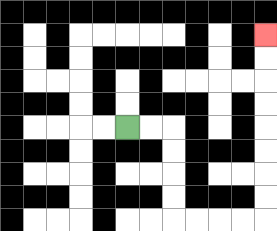{'start': '[5, 5]', 'end': '[11, 1]', 'path_directions': 'R,R,D,D,D,D,R,R,R,R,U,U,U,U,U,U,U,U', 'path_coordinates': '[[5, 5], [6, 5], [7, 5], [7, 6], [7, 7], [7, 8], [7, 9], [8, 9], [9, 9], [10, 9], [11, 9], [11, 8], [11, 7], [11, 6], [11, 5], [11, 4], [11, 3], [11, 2], [11, 1]]'}